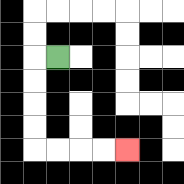{'start': '[2, 2]', 'end': '[5, 6]', 'path_directions': 'L,D,D,D,D,R,R,R,R', 'path_coordinates': '[[2, 2], [1, 2], [1, 3], [1, 4], [1, 5], [1, 6], [2, 6], [3, 6], [4, 6], [5, 6]]'}